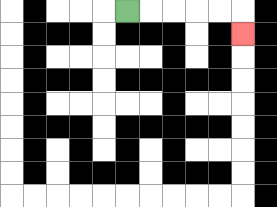{'start': '[5, 0]', 'end': '[10, 1]', 'path_directions': 'R,R,R,R,R,D', 'path_coordinates': '[[5, 0], [6, 0], [7, 0], [8, 0], [9, 0], [10, 0], [10, 1]]'}